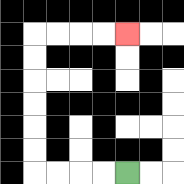{'start': '[5, 7]', 'end': '[5, 1]', 'path_directions': 'L,L,L,L,U,U,U,U,U,U,R,R,R,R', 'path_coordinates': '[[5, 7], [4, 7], [3, 7], [2, 7], [1, 7], [1, 6], [1, 5], [1, 4], [1, 3], [1, 2], [1, 1], [2, 1], [3, 1], [4, 1], [5, 1]]'}